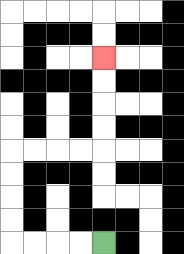{'start': '[4, 10]', 'end': '[4, 2]', 'path_directions': 'L,L,L,L,U,U,U,U,R,R,R,R,U,U,U,U', 'path_coordinates': '[[4, 10], [3, 10], [2, 10], [1, 10], [0, 10], [0, 9], [0, 8], [0, 7], [0, 6], [1, 6], [2, 6], [3, 6], [4, 6], [4, 5], [4, 4], [4, 3], [4, 2]]'}